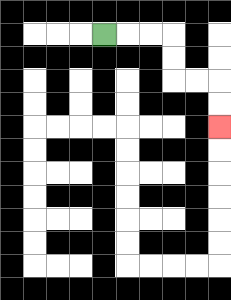{'start': '[4, 1]', 'end': '[9, 5]', 'path_directions': 'R,R,R,D,D,R,R,D,D', 'path_coordinates': '[[4, 1], [5, 1], [6, 1], [7, 1], [7, 2], [7, 3], [8, 3], [9, 3], [9, 4], [9, 5]]'}